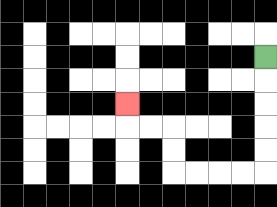{'start': '[11, 2]', 'end': '[5, 4]', 'path_directions': 'D,D,D,D,D,L,L,L,L,U,U,L,L,U', 'path_coordinates': '[[11, 2], [11, 3], [11, 4], [11, 5], [11, 6], [11, 7], [10, 7], [9, 7], [8, 7], [7, 7], [7, 6], [7, 5], [6, 5], [5, 5], [5, 4]]'}